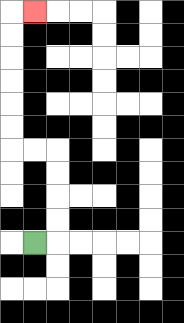{'start': '[1, 10]', 'end': '[1, 0]', 'path_directions': 'R,U,U,U,U,L,L,U,U,U,U,U,U,R', 'path_coordinates': '[[1, 10], [2, 10], [2, 9], [2, 8], [2, 7], [2, 6], [1, 6], [0, 6], [0, 5], [0, 4], [0, 3], [0, 2], [0, 1], [0, 0], [1, 0]]'}